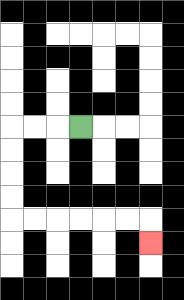{'start': '[3, 5]', 'end': '[6, 10]', 'path_directions': 'L,L,L,D,D,D,D,R,R,R,R,R,R,D', 'path_coordinates': '[[3, 5], [2, 5], [1, 5], [0, 5], [0, 6], [0, 7], [0, 8], [0, 9], [1, 9], [2, 9], [3, 9], [4, 9], [5, 9], [6, 9], [6, 10]]'}